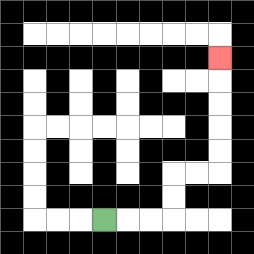{'start': '[4, 9]', 'end': '[9, 2]', 'path_directions': 'R,R,R,U,U,R,R,U,U,U,U,U', 'path_coordinates': '[[4, 9], [5, 9], [6, 9], [7, 9], [7, 8], [7, 7], [8, 7], [9, 7], [9, 6], [9, 5], [9, 4], [9, 3], [9, 2]]'}